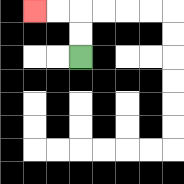{'start': '[3, 2]', 'end': '[1, 0]', 'path_directions': 'U,U,L,L', 'path_coordinates': '[[3, 2], [3, 1], [3, 0], [2, 0], [1, 0]]'}